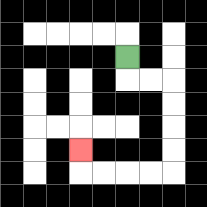{'start': '[5, 2]', 'end': '[3, 6]', 'path_directions': 'D,R,R,D,D,D,D,L,L,L,L,U', 'path_coordinates': '[[5, 2], [5, 3], [6, 3], [7, 3], [7, 4], [7, 5], [7, 6], [7, 7], [6, 7], [5, 7], [4, 7], [3, 7], [3, 6]]'}